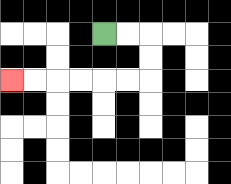{'start': '[4, 1]', 'end': '[0, 3]', 'path_directions': 'R,R,D,D,L,L,L,L,L,L', 'path_coordinates': '[[4, 1], [5, 1], [6, 1], [6, 2], [6, 3], [5, 3], [4, 3], [3, 3], [2, 3], [1, 3], [0, 3]]'}